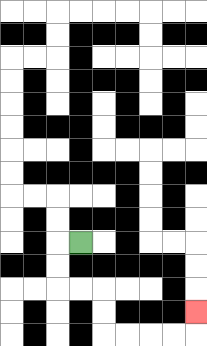{'start': '[3, 10]', 'end': '[8, 13]', 'path_directions': 'L,D,D,R,R,D,D,R,R,R,R,U', 'path_coordinates': '[[3, 10], [2, 10], [2, 11], [2, 12], [3, 12], [4, 12], [4, 13], [4, 14], [5, 14], [6, 14], [7, 14], [8, 14], [8, 13]]'}